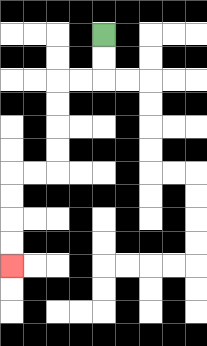{'start': '[4, 1]', 'end': '[0, 11]', 'path_directions': 'D,D,L,L,D,D,D,D,L,L,D,D,D,D', 'path_coordinates': '[[4, 1], [4, 2], [4, 3], [3, 3], [2, 3], [2, 4], [2, 5], [2, 6], [2, 7], [1, 7], [0, 7], [0, 8], [0, 9], [0, 10], [0, 11]]'}